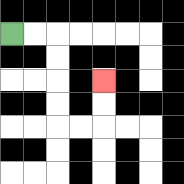{'start': '[0, 1]', 'end': '[4, 3]', 'path_directions': 'R,R,D,D,D,D,R,R,U,U', 'path_coordinates': '[[0, 1], [1, 1], [2, 1], [2, 2], [2, 3], [2, 4], [2, 5], [3, 5], [4, 5], [4, 4], [4, 3]]'}